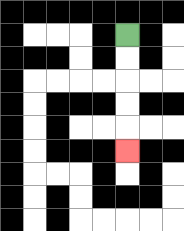{'start': '[5, 1]', 'end': '[5, 6]', 'path_directions': 'D,D,D,D,D', 'path_coordinates': '[[5, 1], [5, 2], [5, 3], [5, 4], [5, 5], [5, 6]]'}